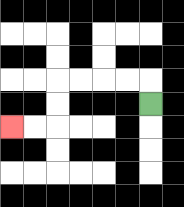{'start': '[6, 4]', 'end': '[0, 5]', 'path_directions': 'U,L,L,L,L,D,D,L,L', 'path_coordinates': '[[6, 4], [6, 3], [5, 3], [4, 3], [3, 3], [2, 3], [2, 4], [2, 5], [1, 5], [0, 5]]'}